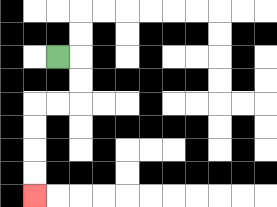{'start': '[2, 2]', 'end': '[1, 8]', 'path_directions': 'R,D,D,L,L,D,D,D,D', 'path_coordinates': '[[2, 2], [3, 2], [3, 3], [3, 4], [2, 4], [1, 4], [1, 5], [1, 6], [1, 7], [1, 8]]'}